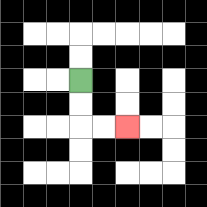{'start': '[3, 3]', 'end': '[5, 5]', 'path_directions': 'D,D,R,R', 'path_coordinates': '[[3, 3], [3, 4], [3, 5], [4, 5], [5, 5]]'}